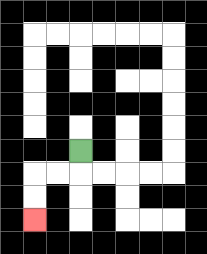{'start': '[3, 6]', 'end': '[1, 9]', 'path_directions': 'D,L,L,D,D', 'path_coordinates': '[[3, 6], [3, 7], [2, 7], [1, 7], [1, 8], [1, 9]]'}